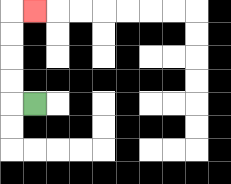{'start': '[1, 4]', 'end': '[1, 0]', 'path_directions': 'L,U,U,U,U,R', 'path_coordinates': '[[1, 4], [0, 4], [0, 3], [0, 2], [0, 1], [0, 0], [1, 0]]'}